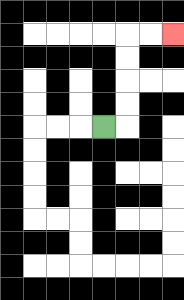{'start': '[4, 5]', 'end': '[7, 1]', 'path_directions': 'R,U,U,U,U,R,R', 'path_coordinates': '[[4, 5], [5, 5], [5, 4], [5, 3], [5, 2], [5, 1], [6, 1], [7, 1]]'}